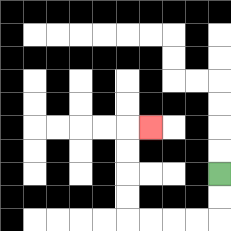{'start': '[9, 7]', 'end': '[6, 5]', 'path_directions': 'D,D,L,L,L,L,U,U,U,U,R', 'path_coordinates': '[[9, 7], [9, 8], [9, 9], [8, 9], [7, 9], [6, 9], [5, 9], [5, 8], [5, 7], [5, 6], [5, 5], [6, 5]]'}